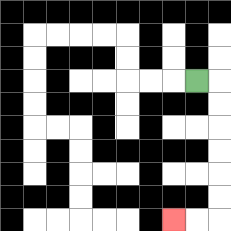{'start': '[8, 3]', 'end': '[7, 9]', 'path_directions': 'R,D,D,D,D,D,D,L,L', 'path_coordinates': '[[8, 3], [9, 3], [9, 4], [9, 5], [9, 6], [9, 7], [9, 8], [9, 9], [8, 9], [7, 9]]'}